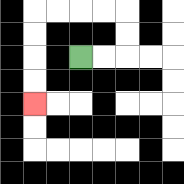{'start': '[3, 2]', 'end': '[1, 4]', 'path_directions': 'R,R,U,U,L,L,L,L,D,D,D,D', 'path_coordinates': '[[3, 2], [4, 2], [5, 2], [5, 1], [5, 0], [4, 0], [3, 0], [2, 0], [1, 0], [1, 1], [1, 2], [1, 3], [1, 4]]'}